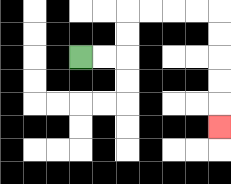{'start': '[3, 2]', 'end': '[9, 5]', 'path_directions': 'R,R,U,U,R,R,R,R,D,D,D,D,D', 'path_coordinates': '[[3, 2], [4, 2], [5, 2], [5, 1], [5, 0], [6, 0], [7, 0], [8, 0], [9, 0], [9, 1], [9, 2], [9, 3], [9, 4], [9, 5]]'}